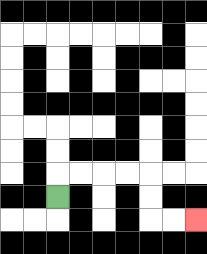{'start': '[2, 8]', 'end': '[8, 9]', 'path_directions': 'U,R,R,R,R,D,D,R,R', 'path_coordinates': '[[2, 8], [2, 7], [3, 7], [4, 7], [5, 7], [6, 7], [6, 8], [6, 9], [7, 9], [8, 9]]'}